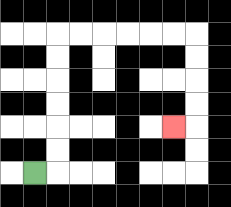{'start': '[1, 7]', 'end': '[7, 5]', 'path_directions': 'R,U,U,U,U,U,U,R,R,R,R,R,R,D,D,D,D,L', 'path_coordinates': '[[1, 7], [2, 7], [2, 6], [2, 5], [2, 4], [2, 3], [2, 2], [2, 1], [3, 1], [4, 1], [5, 1], [6, 1], [7, 1], [8, 1], [8, 2], [8, 3], [8, 4], [8, 5], [7, 5]]'}